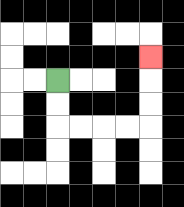{'start': '[2, 3]', 'end': '[6, 2]', 'path_directions': 'D,D,R,R,R,R,U,U,U', 'path_coordinates': '[[2, 3], [2, 4], [2, 5], [3, 5], [4, 5], [5, 5], [6, 5], [6, 4], [6, 3], [6, 2]]'}